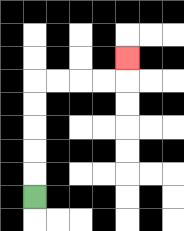{'start': '[1, 8]', 'end': '[5, 2]', 'path_directions': 'U,U,U,U,U,R,R,R,R,U', 'path_coordinates': '[[1, 8], [1, 7], [1, 6], [1, 5], [1, 4], [1, 3], [2, 3], [3, 3], [4, 3], [5, 3], [5, 2]]'}